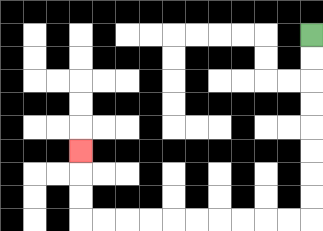{'start': '[13, 1]', 'end': '[3, 6]', 'path_directions': 'D,D,D,D,D,D,D,D,L,L,L,L,L,L,L,L,L,L,U,U,U', 'path_coordinates': '[[13, 1], [13, 2], [13, 3], [13, 4], [13, 5], [13, 6], [13, 7], [13, 8], [13, 9], [12, 9], [11, 9], [10, 9], [9, 9], [8, 9], [7, 9], [6, 9], [5, 9], [4, 9], [3, 9], [3, 8], [3, 7], [3, 6]]'}